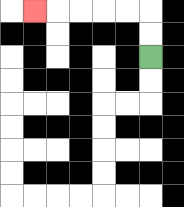{'start': '[6, 2]', 'end': '[1, 0]', 'path_directions': 'U,U,L,L,L,L,L', 'path_coordinates': '[[6, 2], [6, 1], [6, 0], [5, 0], [4, 0], [3, 0], [2, 0], [1, 0]]'}